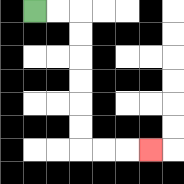{'start': '[1, 0]', 'end': '[6, 6]', 'path_directions': 'R,R,D,D,D,D,D,D,R,R,R', 'path_coordinates': '[[1, 0], [2, 0], [3, 0], [3, 1], [3, 2], [3, 3], [3, 4], [3, 5], [3, 6], [4, 6], [5, 6], [6, 6]]'}